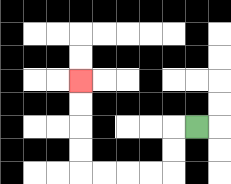{'start': '[8, 5]', 'end': '[3, 3]', 'path_directions': 'L,D,D,L,L,L,L,U,U,U,U', 'path_coordinates': '[[8, 5], [7, 5], [7, 6], [7, 7], [6, 7], [5, 7], [4, 7], [3, 7], [3, 6], [3, 5], [3, 4], [3, 3]]'}